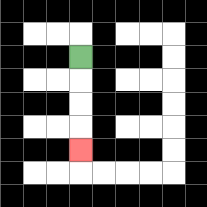{'start': '[3, 2]', 'end': '[3, 6]', 'path_directions': 'D,D,D,D', 'path_coordinates': '[[3, 2], [3, 3], [3, 4], [3, 5], [3, 6]]'}